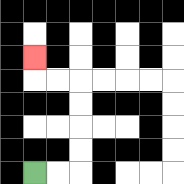{'start': '[1, 7]', 'end': '[1, 2]', 'path_directions': 'R,R,U,U,U,U,L,L,U', 'path_coordinates': '[[1, 7], [2, 7], [3, 7], [3, 6], [3, 5], [3, 4], [3, 3], [2, 3], [1, 3], [1, 2]]'}